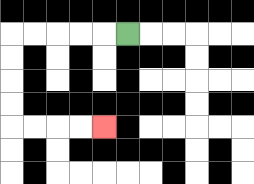{'start': '[5, 1]', 'end': '[4, 5]', 'path_directions': 'L,L,L,L,L,D,D,D,D,R,R,R,R', 'path_coordinates': '[[5, 1], [4, 1], [3, 1], [2, 1], [1, 1], [0, 1], [0, 2], [0, 3], [0, 4], [0, 5], [1, 5], [2, 5], [3, 5], [4, 5]]'}